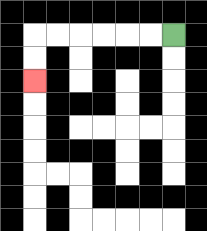{'start': '[7, 1]', 'end': '[1, 3]', 'path_directions': 'L,L,L,L,L,L,D,D', 'path_coordinates': '[[7, 1], [6, 1], [5, 1], [4, 1], [3, 1], [2, 1], [1, 1], [1, 2], [1, 3]]'}